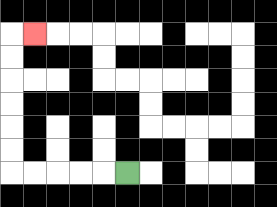{'start': '[5, 7]', 'end': '[1, 1]', 'path_directions': 'L,L,L,L,L,U,U,U,U,U,U,R', 'path_coordinates': '[[5, 7], [4, 7], [3, 7], [2, 7], [1, 7], [0, 7], [0, 6], [0, 5], [0, 4], [0, 3], [0, 2], [0, 1], [1, 1]]'}